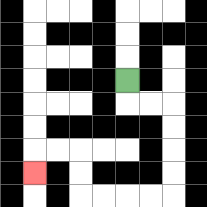{'start': '[5, 3]', 'end': '[1, 7]', 'path_directions': 'D,R,R,D,D,D,D,L,L,L,L,U,U,L,L,D', 'path_coordinates': '[[5, 3], [5, 4], [6, 4], [7, 4], [7, 5], [7, 6], [7, 7], [7, 8], [6, 8], [5, 8], [4, 8], [3, 8], [3, 7], [3, 6], [2, 6], [1, 6], [1, 7]]'}